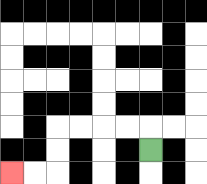{'start': '[6, 6]', 'end': '[0, 7]', 'path_directions': 'U,L,L,L,L,D,D,L,L', 'path_coordinates': '[[6, 6], [6, 5], [5, 5], [4, 5], [3, 5], [2, 5], [2, 6], [2, 7], [1, 7], [0, 7]]'}